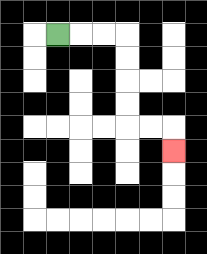{'start': '[2, 1]', 'end': '[7, 6]', 'path_directions': 'R,R,R,D,D,D,D,R,R,D', 'path_coordinates': '[[2, 1], [3, 1], [4, 1], [5, 1], [5, 2], [5, 3], [5, 4], [5, 5], [6, 5], [7, 5], [7, 6]]'}